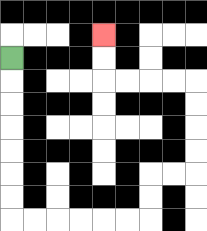{'start': '[0, 2]', 'end': '[4, 1]', 'path_directions': 'D,D,D,D,D,D,D,R,R,R,R,R,R,U,U,R,R,U,U,U,U,L,L,L,L,U,U', 'path_coordinates': '[[0, 2], [0, 3], [0, 4], [0, 5], [0, 6], [0, 7], [0, 8], [0, 9], [1, 9], [2, 9], [3, 9], [4, 9], [5, 9], [6, 9], [6, 8], [6, 7], [7, 7], [8, 7], [8, 6], [8, 5], [8, 4], [8, 3], [7, 3], [6, 3], [5, 3], [4, 3], [4, 2], [4, 1]]'}